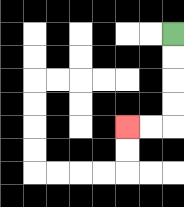{'start': '[7, 1]', 'end': '[5, 5]', 'path_directions': 'D,D,D,D,L,L', 'path_coordinates': '[[7, 1], [7, 2], [7, 3], [7, 4], [7, 5], [6, 5], [5, 5]]'}